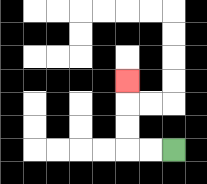{'start': '[7, 6]', 'end': '[5, 3]', 'path_directions': 'L,L,U,U,U', 'path_coordinates': '[[7, 6], [6, 6], [5, 6], [5, 5], [5, 4], [5, 3]]'}